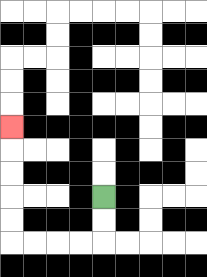{'start': '[4, 8]', 'end': '[0, 5]', 'path_directions': 'D,D,L,L,L,L,U,U,U,U,U', 'path_coordinates': '[[4, 8], [4, 9], [4, 10], [3, 10], [2, 10], [1, 10], [0, 10], [0, 9], [0, 8], [0, 7], [0, 6], [0, 5]]'}